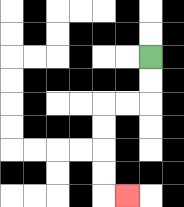{'start': '[6, 2]', 'end': '[5, 8]', 'path_directions': 'D,D,L,L,D,D,D,D,R', 'path_coordinates': '[[6, 2], [6, 3], [6, 4], [5, 4], [4, 4], [4, 5], [4, 6], [4, 7], [4, 8], [5, 8]]'}